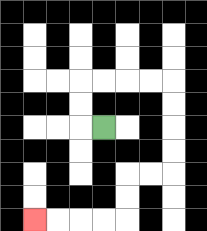{'start': '[4, 5]', 'end': '[1, 9]', 'path_directions': 'L,U,U,R,R,R,R,D,D,D,D,L,L,D,D,L,L,L,L', 'path_coordinates': '[[4, 5], [3, 5], [3, 4], [3, 3], [4, 3], [5, 3], [6, 3], [7, 3], [7, 4], [7, 5], [7, 6], [7, 7], [6, 7], [5, 7], [5, 8], [5, 9], [4, 9], [3, 9], [2, 9], [1, 9]]'}